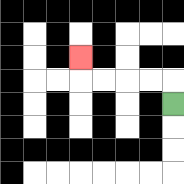{'start': '[7, 4]', 'end': '[3, 2]', 'path_directions': 'U,L,L,L,L,U', 'path_coordinates': '[[7, 4], [7, 3], [6, 3], [5, 3], [4, 3], [3, 3], [3, 2]]'}